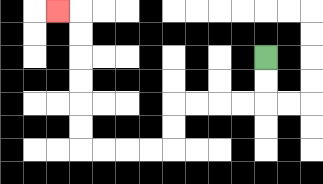{'start': '[11, 2]', 'end': '[2, 0]', 'path_directions': 'D,D,L,L,L,L,D,D,L,L,L,L,U,U,U,U,U,U,L', 'path_coordinates': '[[11, 2], [11, 3], [11, 4], [10, 4], [9, 4], [8, 4], [7, 4], [7, 5], [7, 6], [6, 6], [5, 6], [4, 6], [3, 6], [3, 5], [3, 4], [3, 3], [3, 2], [3, 1], [3, 0], [2, 0]]'}